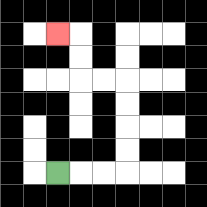{'start': '[2, 7]', 'end': '[2, 1]', 'path_directions': 'R,R,R,U,U,U,U,L,L,U,U,L', 'path_coordinates': '[[2, 7], [3, 7], [4, 7], [5, 7], [5, 6], [5, 5], [5, 4], [5, 3], [4, 3], [3, 3], [3, 2], [3, 1], [2, 1]]'}